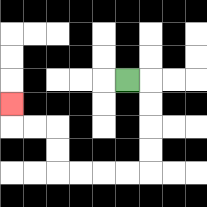{'start': '[5, 3]', 'end': '[0, 4]', 'path_directions': 'R,D,D,D,D,L,L,L,L,U,U,L,L,U', 'path_coordinates': '[[5, 3], [6, 3], [6, 4], [6, 5], [6, 6], [6, 7], [5, 7], [4, 7], [3, 7], [2, 7], [2, 6], [2, 5], [1, 5], [0, 5], [0, 4]]'}